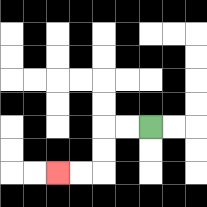{'start': '[6, 5]', 'end': '[2, 7]', 'path_directions': 'L,L,D,D,L,L', 'path_coordinates': '[[6, 5], [5, 5], [4, 5], [4, 6], [4, 7], [3, 7], [2, 7]]'}